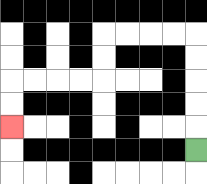{'start': '[8, 6]', 'end': '[0, 5]', 'path_directions': 'U,U,U,U,U,L,L,L,L,D,D,L,L,L,L,D,D', 'path_coordinates': '[[8, 6], [8, 5], [8, 4], [8, 3], [8, 2], [8, 1], [7, 1], [6, 1], [5, 1], [4, 1], [4, 2], [4, 3], [3, 3], [2, 3], [1, 3], [0, 3], [0, 4], [0, 5]]'}